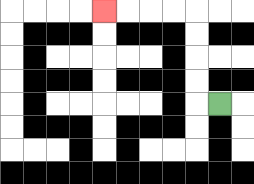{'start': '[9, 4]', 'end': '[4, 0]', 'path_directions': 'L,U,U,U,U,L,L,L,L', 'path_coordinates': '[[9, 4], [8, 4], [8, 3], [8, 2], [8, 1], [8, 0], [7, 0], [6, 0], [5, 0], [4, 0]]'}